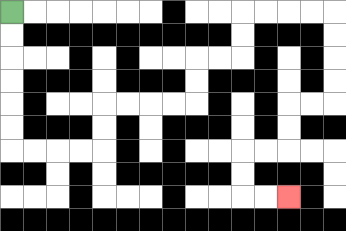{'start': '[0, 0]', 'end': '[12, 8]', 'path_directions': 'D,D,D,D,D,D,R,R,R,R,U,U,R,R,R,R,U,U,R,R,U,U,R,R,R,R,D,D,D,D,L,L,D,D,L,L,D,D,R,R', 'path_coordinates': '[[0, 0], [0, 1], [0, 2], [0, 3], [0, 4], [0, 5], [0, 6], [1, 6], [2, 6], [3, 6], [4, 6], [4, 5], [4, 4], [5, 4], [6, 4], [7, 4], [8, 4], [8, 3], [8, 2], [9, 2], [10, 2], [10, 1], [10, 0], [11, 0], [12, 0], [13, 0], [14, 0], [14, 1], [14, 2], [14, 3], [14, 4], [13, 4], [12, 4], [12, 5], [12, 6], [11, 6], [10, 6], [10, 7], [10, 8], [11, 8], [12, 8]]'}